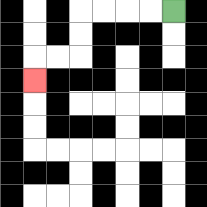{'start': '[7, 0]', 'end': '[1, 3]', 'path_directions': 'L,L,L,L,D,D,L,L,D', 'path_coordinates': '[[7, 0], [6, 0], [5, 0], [4, 0], [3, 0], [3, 1], [3, 2], [2, 2], [1, 2], [1, 3]]'}